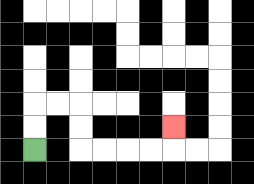{'start': '[1, 6]', 'end': '[7, 5]', 'path_directions': 'U,U,R,R,D,D,R,R,R,R,U', 'path_coordinates': '[[1, 6], [1, 5], [1, 4], [2, 4], [3, 4], [3, 5], [3, 6], [4, 6], [5, 6], [6, 6], [7, 6], [7, 5]]'}